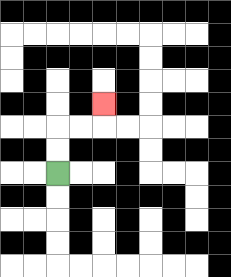{'start': '[2, 7]', 'end': '[4, 4]', 'path_directions': 'U,U,R,R,U', 'path_coordinates': '[[2, 7], [2, 6], [2, 5], [3, 5], [4, 5], [4, 4]]'}